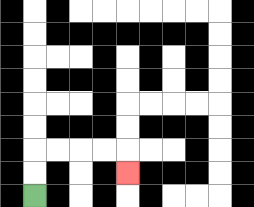{'start': '[1, 8]', 'end': '[5, 7]', 'path_directions': 'U,U,R,R,R,R,D', 'path_coordinates': '[[1, 8], [1, 7], [1, 6], [2, 6], [3, 6], [4, 6], [5, 6], [5, 7]]'}